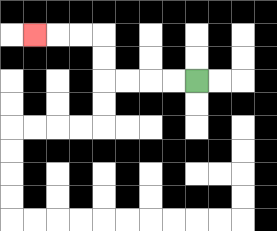{'start': '[8, 3]', 'end': '[1, 1]', 'path_directions': 'L,L,L,L,U,U,L,L,L', 'path_coordinates': '[[8, 3], [7, 3], [6, 3], [5, 3], [4, 3], [4, 2], [4, 1], [3, 1], [2, 1], [1, 1]]'}